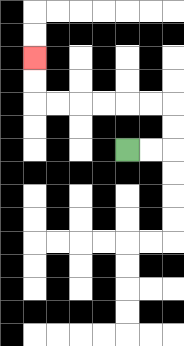{'start': '[5, 6]', 'end': '[1, 2]', 'path_directions': 'R,R,U,U,L,L,L,L,L,L,U,U', 'path_coordinates': '[[5, 6], [6, 6], [7, 6], [7, 5], [7, 4], [6, 4], [5, 4], [4, 4], [3, 4], [2, 4], [1, 4], [1, 3], [1, 2]]'}